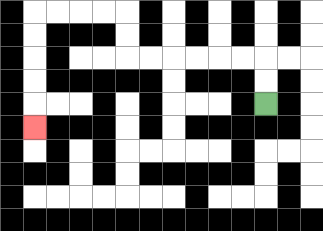{'start': '[11, 4]', 'end': '[1, 5]', 'path_directions': 'U,U,L,L,L,L,L,L,U,U,L,L,L,L,D,D,D,D,D', 'path_coordinates': '[[11, 4], [11, 3], [11, 2], [10, 2], [9, 2], [8, 2], [7, 2], [6, 2], [5, 2], [5, 1], [5, 0], [4, 0], [3, 0], [2, 0], [1, 0], [1, 1], [1, 2], [1, 3], [1, 4], [1, 5]]'}